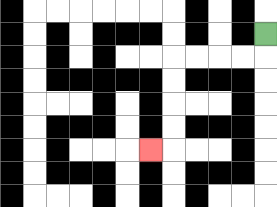{'start': '[11, 1]', 'end': '[6, 6]', 'path_directions': 'D,L,L,L,L,D,D,D,D,L', 'path_coordinates': '[[11, 1], [11, 2], [10, 2], [9, 2], [8, 2], [7, 2], [7, 3], [7, 4], [7, 5], [7, 6], [6, 6]]'}